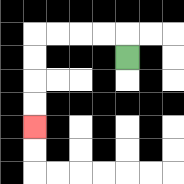{'start': '[5, 2]', 'end': '[1, 5]', 'path_directions': 'U,L,L,L,L,D,D,D,D', 'path_coordinates': '[[5, 2], [5, 1], [4, 1], [3, 1], [2, 1], [1, 1], [1, 2], [1, 3], [1, 4], [1, 5]]'}